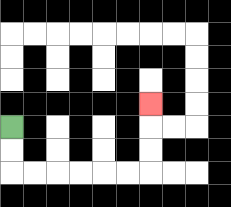{'start': '[0, 5]', 'end': '[6, 4]', 'path_directions': 'D,D,R,R,R,R,R,R,U,U,U', 'path_coordinates': '[[0, 5], [0, 6], [0, 7], [1, 7], [2, 7], [3, 7], [4, 7], [5, 7], [6, 7], [6, 6], [6, 5], [6, 4]]'}